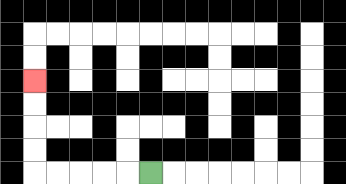{'start': '[6, 7]', 'end': '[1, 3]', 'path_directions': 'L,L,L,L,L,U,U,U,U', 'path_coordinates': '[[6, 7], [5, 7], [4, 7], [3, 7], [2, 7], [1, 7], [1, 6], [1, 5], [1, 4], [1, 3]]'}